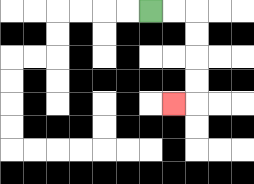{'start': '[6, 0]', 'end': '[7, 4]', 'path_directions': 'R,R,D,D,D,D,L', 'path_coordinates': '[[6, 0], [7, 0], [8, 0], [8, 1], [8, 2], [8, 3], [8, 4], [7, 4]]'}